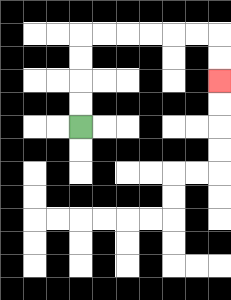{'start': '[3, 5]', 'end': '[9, 3]', 'path_directions': 'U,U,U,U,R,R,R,R,R,R,D,D', 'path_coordinates': '[[3, 5], [3, 4], [3, 3], [3, 2], [3, 1], [4, 1], [5, 1], [6, 1], [7, 1], [8, 1], [9, 1], [9, 2], [9, 3]]'}